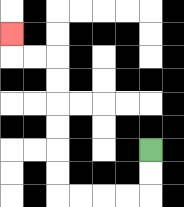{'start': '[6, 6]', 'end': '[0, 1]', 'path_directions': 'D,D,L,L,L,L,U,U,U,U,U,U,L,L,U', 'path_coordinates': '[[6, 6], [6, 7], [6, 8], [5, 8], [4, 8], [3, 8], [2, 8], [2, 7], [2, 6], [2, 5], [2, 4], [2, 3], [2, 2], [1, 2], [0, 2], [0, 1]]'}